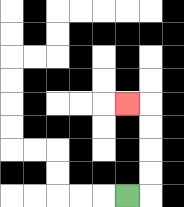{'start': '[5, 8]', 'end': '[5, 4]', 'path_directions': 'R,U,U,U,U,L', 'path_coordinates': '[[5, 8], [6, 8], [6, 7], [6, 6], [6, 5], [6, 4], [5, 4]]'}